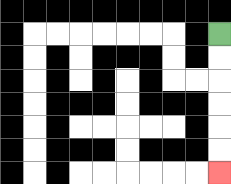{'start': '[9, 1]', 'end': '[9, 7]', 'path_directions': 'D,D,D,D,D,D', 'path_coordinates': '[[9, 1], [9, 2], [9, 3], [9, 4], [9, 5], [9, 6], [9, 7]]'}